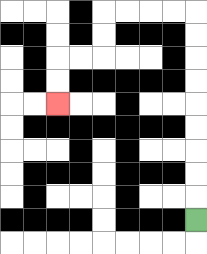{'start': '[8, 9]', 'end': '[2, 4]', 'path_directions': 'U,U,U,U,U,U,U,U,U,L,L,L,L,D,D,L,L,D,D', 'path_coordinates': '[[8, 9], [8, 8], [8, 7], [8, 6], [8, 5], [8, 4], [8, 3], [8, 2], [8, 1], [8, 0], [7, 0], [6, 0], [5, 0], [4, 0], [4, 1], [4, 2], [3, 2], [2, 2], [2, 3], [2, 4]]'}